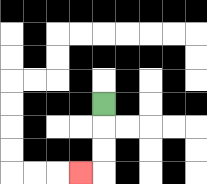{'start': '[4, 4]', 'end': '[3, 7]', 'path_directions': 'D,D,D,L', 'path_coordinates': '[[4, 4], [4, 5], [4, 6], [4, 7], [3, 7]]'}